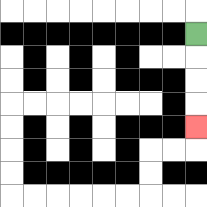{'start': '[8, 1]', 'end': '[8, 5]', 'path_directions': 'D,D,D,D', 'path_coordinates': '[[8, 1], [8, 2], [8, 3], [8, 4], [8, 5]]'}